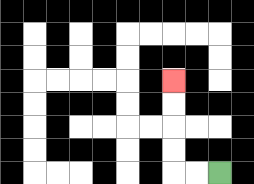{'start': '[9, 7]', 'end': '[7, 3]', 'path_directions': 'L,L,U,U,U,U', 'path_coordinates': '[[9, 7], [8, 7], [7, 7], [7, 6], [7, 5], [7, 4], [7, 3]]'}